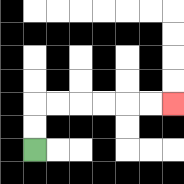{'start': '[1, 6]', 'end': '[7, 4]', 'path_directions': 'U,U,R,R,R,R,R,R', 'path_coordinates': '[[1, 6], [1, 5], [1, 4], [2, 4], [3, 4], [4, 4], [5, 4], [6, 4], [7, 4]]'}